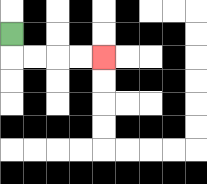{'start': '[0, 1]', 'end': '[4, 2]', 'path_directions': 'D,R,R,R,R', 'path_coordinates': '[[0, 1], [0, 2], [1, 2], [2, 2], [3, 2], [4, 2]]'}